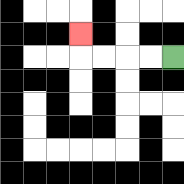{'start': '[7, 2]', 'end': '[3, 1]', 'path_directions': 'L,L,L,L,U', 'path_coordinates': '[[7, 2], [6, 2], [5, 2], [4, 2], [3, 2], [3, 1]]'}